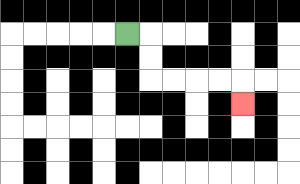{'start': '[5, 1]', 'end': '[10, 4]', 'path_directions': 'R,D,D,R,R,R,R,D', 'path_coordinates': '[[5, 1], [6, 1], [6, 2], [6, 3], [7, 3], [8, 3], [9, 3], [10, 3], [10, 4]]'}